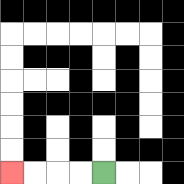{'start': '[4, 7]', 'end': '[0, 7]', 'path_directions': 'L,L,L,L', 'path_coordinates': '[[4, 7], [3, 7], [2, 7], [1, 7], [0, 7]]'}